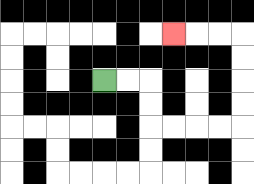{'start': '[4, 3]', 'end': '[7, 1]', 'path_directions': 'R,R,D,D,R,R,R,R,U,U,U,U,L,L,L', 'path_coordinates': '[[4, 3], [5, 3], [6, 3], [6, 4], [6, 5], [7, 5], [8, 5], [9, 5], [10, 5], [10, 4], [10, 3], [10, 2], [10, 1], [9, 1], [8, 1], [7, 1]]'}